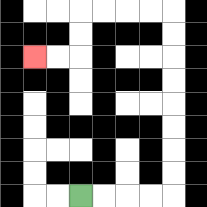{'start': '[3, 8]', 'end': '[1, 2]', 'path_directions': 'R,R,R,R,U,U,U,U,U,U,U,U,L,L,L,L,D,D,L,L', 'path_coordinates': '[[3, 8], [4, 8], [5, 8], [6, 8], [7, 8], [7, 7], [7, 6], [7, 5], [7, 4], [7, 3], [7, 2], [7, 1], [7, 0], [6, 0], [5, 0], [4, 0], [3, 0], [3, 1], [3, 2], [2, 2], [1, 2]]'}